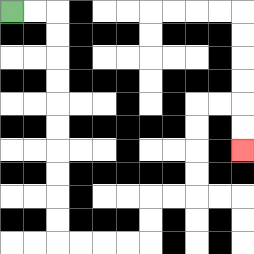{'start': '[0, 0]', 'end': '[10, 6]', 'path_directions': 'R,R,D,D,D,D,D,D,D,D,D,D,R,R,R,R,U,U,R,R,U,U,U,U,R,R,D,D', 'path_coordinates': '[[0, 0], [1, 0], [2, 0], [2, 1], [2, 2], [2, 3], [2, 4], [2, 5], [2, 6], [2, 7], [2, 8], [2, 9], [2, 10], [3, 10], [4, 10], [5, 10], [6, 10], [6, 9], [6, 8], [7, 8], [8, 8], [8, 7], [8, 6], [8, 5], [8, 4], [9, 4], [10, 4], [10, 5], [10, 6]]'}